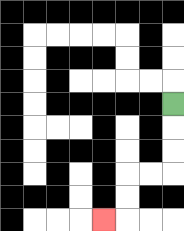{'start': '[7, 4]', 'end': '[4, 9]', 'path_directions': 'D,D,D,L,L,D,D,L', 'path_coordinates': '[[7, 4], [7, 5], [7, 6], [7, 7], [6, 7], [5, 7], [5, 8], [5, 9], [4, 9]]'}